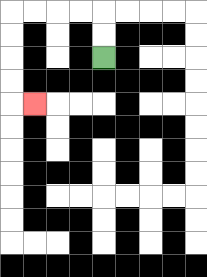{'start': '[4, 2]', 'end': '[1, 4]', 'path_directions': 'U,U,L,L,L,L,D,D,D,D,R', 'path_coordinates': '[[4, 2], [4, 1], [4, 0], [3, 0], [2, 0], [1, 0], [0, 0], [0, 1], [0, 2], [0, 3], [0, 4], [1, 4]]'}